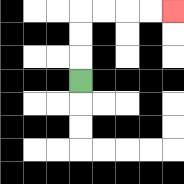{'start': '[3, 3]', 'end': '[7, 0]', 'path_directions': 'U,U,U,R,R,R,R', 'path_coordinates': '[[3, 3], [3, 2], [3, 1], [3, 0], [4, 0], [5, 0], [6, 0], [7, 0]]'}